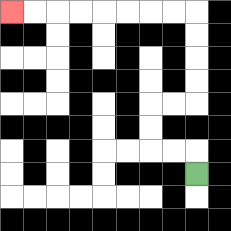{'start': '[8, 7]', 'end': '[0, 0]', 'path_directions': 'U,L,L,U,U,R,R,U,U,U,U,L,L,L,L,L,L,L,L', 'path_coordinates': '[[8, 7], [8, 6], [7, 6], [6, 6], [6, 5], [6, 4], [7, 4], [8, 4], [8, 3], [8, 2], [8, 1], [8, 0], [7, 0], [6, 0], [5, 0], [4, 0], [3, 0], [2, 0], [1, 0], [0, 0]]'}